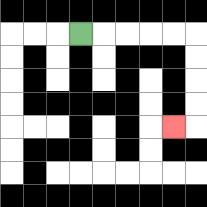{'start': '[3, 1]', 'end': '[7, 5]', 'path_directions': 'R,R,R,R,R,D,D,D,D,L', 'path_coordinates': '[[3, 1], [4, 1], [5, 1], [6, 1], [7, 1], [8, 1], [8, 2], [8, 3], [8, 4], [8, 5], [7, 5]]'}